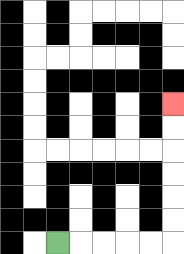{'start': '[2, 10]', 'end': '[7, 4]', 'path_directions': 'R,R,R,R,R,U,U,U,U,U,U', 'path_coordinates': '[[2, 10], [3, 10], [4, 10], [5, 10], [6, 10], [7, 10], [7, 9], [7, 8], [7, 7], [7, 6], [7, 5], [7, 4]]'}